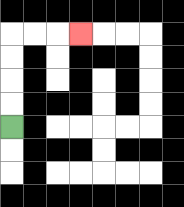{'start': '[0, 5]', 'end': '[3, 1]', 'path_directions': 'U,U,U,U,R,R,R', 'path_coordinates': '[[0, 5], [0, 4], [0, 3], [0, 2], [0, 1], [1, 1], [2, 1], [3, 1]]'}